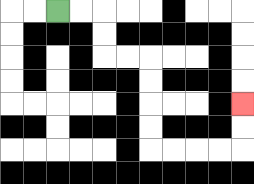{'start': '[2, 0]', 'end': '[10, 4]', 'path_directions': 'R,R,D,D,R,R,D,D,D,D,R,R,R,R,U,U', 'path_coordinates': '[[2, 0], [3, 0], [4, 0], [4, 1], [4, 2], [5, 2], [6, 2], [6, 3], [6, 4], [6, 5], [6, 6], [7, 6], [8, 6], [9, 6], [10, 6], [10, 5], [10, 4]]'}